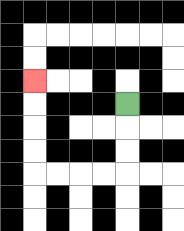{'start': '[5, 4]', 'end': '[1, 3]', 'path_directions': 'D,D,D,L,L,L,L,U,U,U,U', 'path_coordinates': '[[5, 4], [5, 5], [5, 6], [5, 7], [4, 7], [3, 7], [2, 7], [1, 7], [1, 6], [1, 5], [1, 4], [1, 3]]'}